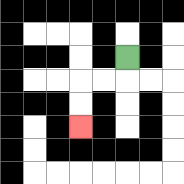{'start': '[5, 2]', 'end': '[3, 5]', 'path_directions': 'D,L,L,D,D', 'path_coordinates': '[[5, 2], [5, 3], [4, 3], [3, 3], [3, 4], [3, 5]]'}